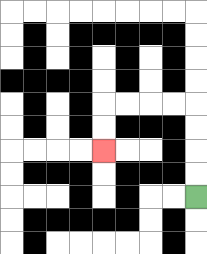{'start': '[8, 8]', 'end': '[4, 6]', 'path_directions': 'U,U,U,U,L,L,L,L,D,D', 'path_coordinates': '[[8, 8], [8, 7], [8, 6], [8, 5], [8, 4], [7, 4], [6, 4], [5, 4], [4, 4], [4, 5], [4, 6]]'}